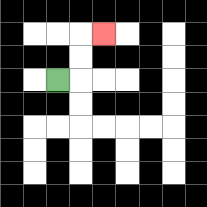{'start': '[2, 3]', 'end': '[4, 1]', 'path_directions': 'R,U,U,R', 'path_coordinates': '[[2, 3], [3, 3], [3, 2], [3, 1], [4, 1]]'}